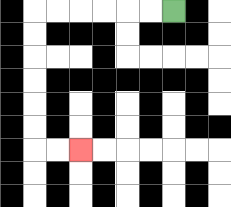{'start': '[7, 0]', 'end': '[3, 6]', 'path_directions': 'L,L,L,L,L,L,D,D,D,D,D,D,R,R', 'path_coordinates': '[[7, 0], [6, 0], [5, 0], [4, 0], [3, 0], [2, 0], [1, 0], [1, 1], [1, 2], [1, 3], [1, 4], [1, 5], [1, 6], [2, 6], [3, 6]]'}